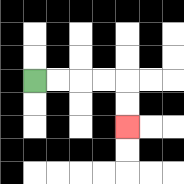{'start': '[1, 3]', 'end': '[5, 5]', 'path_directions': 'R,R,R,R,D,D', 'path_coordinates': '[[1, 3], [2, 3], [3, 3], [4, 3], [5, 3], [5, 4], [5, 5]]'}